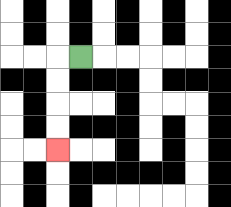{'start': '[3, 2]', 'end': '[2, 6]', 'path_directions': 'L,D,D,D,D', 'path_coordinates': '[[3, 2], [2, 2], [2, 3], [2, 4], [2, 5], [2, 6]]'}